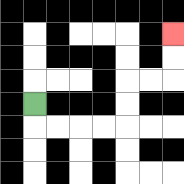{'start': '[1, 4]', 'end': '[7, 1]', 'path_directions': 'D,R,R,R,R,U,U,R,R,U,U', 'path_coordinates': '[[1, 4], [1, 5], [2, 5], [3, 5], [4, 5], [5, 5], [5, 4], [5, 3], [6, 3], [7, 3], [7, 2], [7, 1]]'}